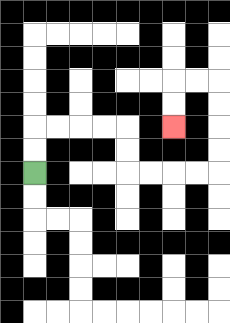{'start': '[1, 7]', 'end': '[7, 5]', 'path_directions': 'U,U,R,R,R,R,D,D,R,R,R,R,U,U,U,U,L,L,D,D', 'path_coordinates': '[[1, 7], [1, 6], [1, 5], [2, 5], [3, 5], [4, 5], [5, 5], [5, 6], [5, 7], [6, 7], [7, 7], [8, 7], [9, 7], [9, 6], [9, 5], [9, 4], [9, 3], [8, 3], [7, 3], [7, 4], [7, 5]]'}